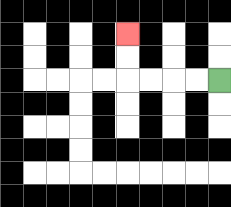{'start': '[9, 3]', 'end': '[5, 1]', 'path_directions': 'L,L,L,L,U,U', 'path_coordinates': '[[9, 3], [8, 3], [7, 3], [6, 3], [5, 3], [5, 2], [5, 1]]'}